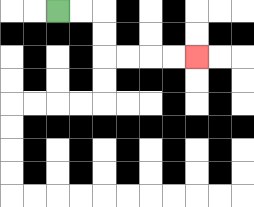{'start': '[2, 0]', 'end': '[8, 2]', 'path_directions': 'R,R,D,D,R,R,R,R', 'path_coordinates': '[[2, 0], [3, 0], [4, 0], [4, 1], [4, 2], [5, 2], [6, 2], [7, 2], [8, 2]]'}